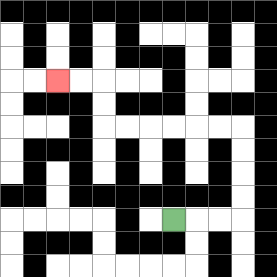{'start': '[7, 9]', 'end': '[2, 3]', 'path_directions': 'R,R,R,U,U,U,U,L,L,L,L,L,L,U,U,L,L', 'path_coordinates': '[[7, 9], [8, 9], [9, 9], [10, 9], [10, 8], [10, 7], [10, 6], [10, 5], [9, 5], [8, 5], [7, 5], [6, 5], [5, 5], [4, 5], [4, 4], [4, 3], [3, 3], [2, 3]]'}